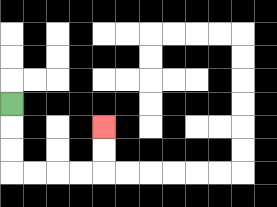{'start': '[0, 4]', 'end': '[4, 5]', 'path_directions': 'D,D,D,R,R,R,R,U,U', 'path_coordinates': '[[0, 4], [0, 5], [0, 6], [0, 7], [1, 7], [2, 7], [3, 7], [4, 7], [4, 6], [4, 5]]'}